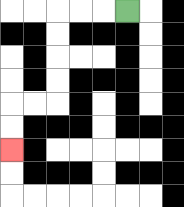{'start': '[5, 0]', 'end': '[0, 6]', 'path_directions': 'L,L,L,D,D,D,D,L,L,D,D', 'path_coordinates': '[[5, 0], [4, 0], [3, 0], [2, 0], [2, 1], [2, 2], [2, 3], [2, 4], [1, 4], [0, 4], [0, 5], [0, 6]]'}